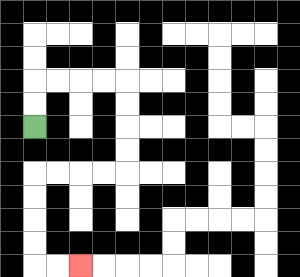{'start': '[1, 5]', 'end': '[3, 11]', 'path_directions': 'U,U,R,R,R,R,D,D,D,D,L,L,L,L,D,D,D,D,R,R', 'path_coordinates': '[[1, 5], [1, 4], [1, 3], [2, 3], [3, 3], [4, 3], [5, 3], [5, 4], [5, 5], [5, 6], [5, 7], [4, 7], [3, 7], [2, 7], [1, 7], [1, 8], [1, 9], [1, 10], [1, 11], [2, 11], [3, 11]]'}